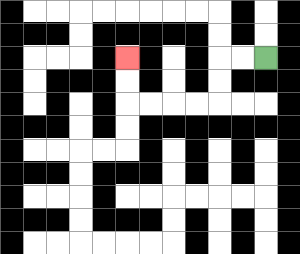{'start': '[11, 2]', 'end': '[5, 2]', 'path_directions': 'L,L,D,D,L,L,L,L,U,U', 'path_coordinates': '[[11, 2], [10, 2], [9, 2], [9, 3], [9, 4], [8, 4], [7, 4], [6, 4], [5, 4], [5, 3], [5, 2]]'}